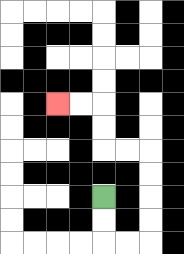{'start': '[4, 8]', 'end': '[2, 4]', 'path_directions': 'D,D,R,R,U,U,U,U,L,L,U,U,L,L', 'path_coordinates': '[[4, 8], [4, 9], [4, 10], [5, 10], [6, 10], [6, 9], [6, 8], [6, 7], [6, 6], [5, 6], [4, 6], [4, 5], [4, 4], [3, 4], [2, 4]]'}